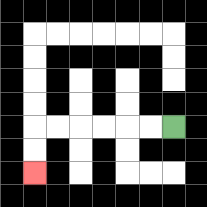{'start': '[7, 5]', 'end': '[1, 7]', 'path_directions': 'L,L,L,L,L,L,D,D', 'path_coordinates': '[[7, 5], [6, 5], [5, 5], [4, 5], [3, 5], [2, 5], [1, 5], [1, 6], [1, 7]]'}